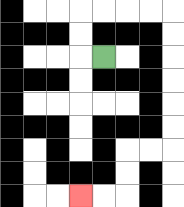{'start': '[4, 2]', 'end': '[3, 8]', 'path_directions': 'L,U,U,R,R,R,R,D,D,D,D,D,D,L,L,D,D,L,L', 'path_coordinates': '[[4, 2], [3, 2], [3, 1], [3, 0], [4, 0], [5, 0], [6, 0], [7, 0], [7, 1], [7, 2], [7, 3], [7, 4], [7, 5], [7, 6], [6, 6], [5, 6], [5, 7], [5, 8], [4, 8], [3, 8]]'}